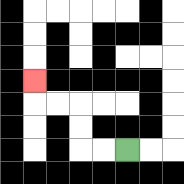{'start': '[5, 6]', 'end': '[1, 3]', 'path_directions': 'L,L,U,U,L,L,U', 'path_coordinates': '[[5, 6], [4, 6], [3, 6], [3, 5], [3, 4], [2, 4], [1, 4], [1, 3]]'}